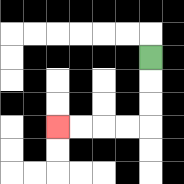{'start': '[6, 2]', 'end': '[2, 5]', 'path_directions': 'D,D,D,L,L,L,L', 'path_coordinates': '[[6, 2], [6, 3], [6, 4], [6, 5], [5, 5], [4, 5], [3, 5], [2, 5]]'}